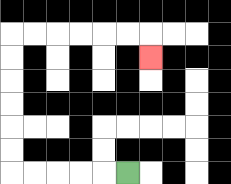{'start': '[5, 7]', 'end': '[6, 2]', 'path_directions': 'L,L,L,L,L,U,U,U,U,U,U,R,R,R,R,R,R,D', 'path_coordinates': '[[5, 7], [4, 7], [3, 7], [2, 7], [1, 7], [0, 7], [0, 6], [0, 5], [0, 4], [0, 3], [0, 2], [0, 1], [1, 1], [2, 1], [3, 1], [4, 1], [5, 1], [6, 1], [6, 2]]'}